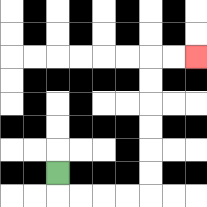{'start': '[2, 7]', 'end': '[8, 2]', 'path_directions': 'D,R,R,R,R,U,U,U,U,U,U,R,R', 'path_coordinates': '[[2, 7], [2, 8], [3, 8], [4, 8], [5, 8], [6, 8], [6, 7], [6, 6], [6, 5], [6, 4], [6, 3], [6, 2], [7, 2], [8, 2]]'}